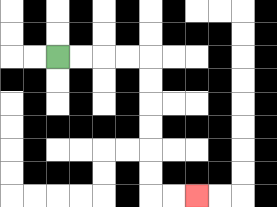{'start': '[2, 2]', 'end': '[8, 8]', 'path_directions': 'R,R,R,R,D,D,D,D,D,D,R,R', 'path_coordinates': '[[2, 2], [3, 2], [4, 2], [5, 2], [6, 2], [6, 3], [6, 4], [6, 5], [6, 6], [6, 7], [6, 8], [7, 8], [8, 8]]'}